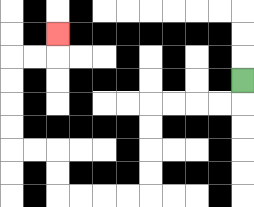{'start': '[10, 3]', 'end': '[2, 1]', 'path_directions': 'D,L,L,L,L,D,D,D,D,L,L,L,L,U,U,L,L,U,U,U,U,R,R,U', 'path_coordinates': '[[10, 3], [10, 4], [9, 4], [8, 4], [7, 4], [6, 4], [6, 5], [6, 6], [6, 7], [6, 8], [5, 8], [4, 8], [3, 8], [2, 8], [2, 7], [2, 6], [1, 6], [0, 6], [0, 5], [0, 4], [0, 3], [0, 2], [1, 2], [2, 2], [2, 1]]'}